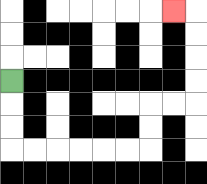{'start': '[0, 3]', 'end': '[7, 0]', 'path_directions': 'D,D,D,R,R,R,R,R,R,U,U,R,R,U,U,U,U,L', 'path_coordinates': '[[0, 3], [0, 4], [0, 5], [0, 6], [1, 6], [2, 6], [3, 6], [4, 6], [5, 6], [6, 6], [6, 5], [6, 4], [7, 4], [8, 4], [8, 3], [8, 2], [8, 1], [8, 0], [7, 0]]'}